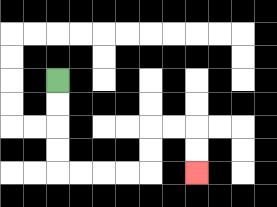{'start': '[2, 3]', 'end': '[8, 7]', 'path_directions': 'D,D,D,D,R,R,R,R,U,U,R,R,D,D', 'path_coordinates': '[[2, 3], [2, 4], [2, 5], [2, 6], [2, 7], [3, 7], [4, 7], [5, 7], [6, 7], [6, 6], [6, 5], [7, 5], [8, 5], [8, 6], [8, 7]]'}